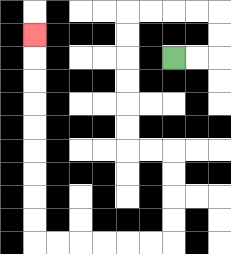{'start': '[7, 2]', 'end': '[1, 1]', 'path_directions': 'R,R,U,U,L,L,L,L,D,D,D,D,D,D,R,R,D,D,D,D,L,L,L,L,L,L,U,U,U,U,U,U,U,U,U', 'path_coordinates': '[[7, 2], [8, 2], [9, 2], [9, 1], [9, 0], [8, 0], [7, 0], [6, 0], [5, 0], [5, 1], [5, 2], [5, 3], [5, 4], [5, 5], [5, 6], [6, 6], [7, 6], [7, 7], [7, 8], [7, 9], [7, 10], [6, 10], [5, 10], [4, 10], [3, 10], [2, 10], [1, 10], [1, 9], [1, 8], [1, 7], [1, 6], [1, 5], [1, 4], [1, 3], [1, 2], [1, 1]]'}